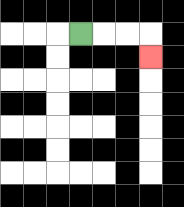{'start': '[3, 1]', 'end': '[6, 2]', 'path_directions': 'R,R,R,D', 'path_coordinates': '[[3, 1], [4, 1], [5, 1], [6, 1], [6, 2]]'}